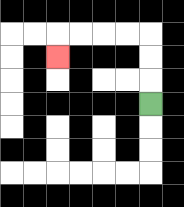{'start': '[6, 4]', 'end': '[2, 2]', 'path_directions': 'U,U,U,L,L,L,L,D', 'path_coordinates': '[[6, 4], [6, 3], [6, 2], [6, 1], [5, 1], [4, 1], [3, 1], [2, 1], [2, 2]]'}